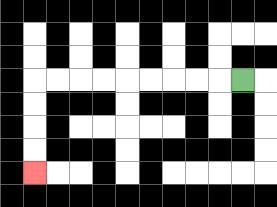{'start': '[10, 3]', 'end': '[1, 7]', 'path_directions': 'L,L,L,L,L,L,L,L,L,D,D,D,D', 'path_coordinates': '[[10, 3], [9, 3], [8, 3], [7, 3], [6, 3], [5, 3], [4, 3], [3, 3], [2, 3], [1, 3], [1, 4], [1, 5], [1, 6], [1, 7]]'}